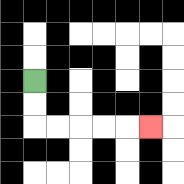{'start': '[1, 3]', 'end': '[6, 5]', 'path_directions': 'D,D,R,R,R,R,R', 'path_coordinates': '[[1, 3], [1, 4], [1, 5], [2, 5], [3, 5], [4, 5], [5, 5], [6, 5]]'}